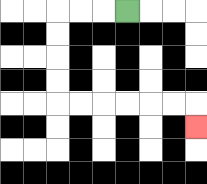{'start': '[5, 0]', 'end': '[8, 5]', 'path_directions': 'L,L,L,D,D,D,D,R,R,R,R,R,R,D', 'path_coordinates': '[[5, 0], [4, 0], [3, 0], [2, 0], [2, 1], [2, 2], [2, 3], [2, 4], [3, 4], [4, 4], [5, 4], [6, 4], [7, 4], [8, 4], [8, 5]]'}